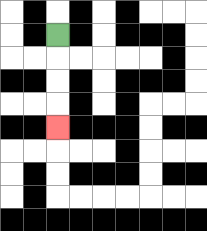{'start': '[2, 1]', 'end': '[2, 5]', 'path_directions': 'D,D,D,D', 'path_coordinates': '[[2, 1], [2, 2], [2, 3], [2, 4], [2, 5]]'}